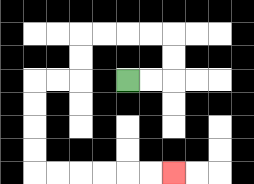{'start': '[5, 3]', 'end': '[7, 7]', 'path_directions': 'R,R,U,U,L,L,L,L,D,D,L,L,D,D,D,D,R,R,R,R,R,R', 'path_coordinates': '[[5, 3], [6, 3], [7, 3], [7, 2], [7, 1], [6, 1], [5, 1], [4, 1], [3, 1], [3, 2], [3, 3], [2, 3], [1, 3], [1, 4], [1, 5], [1, 6], [1, 7], [2, 7], [3, 7], [4, 7], [5, 7], [6, 7], [7, 7]]'}